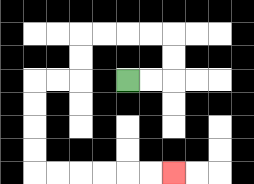{'start': '[5, 3]', 'end': '[7, 7]', 'path_directions': 'R,R,U,U,L,L,L,L,D,D,L,L,D,D,D,D,R,R,R,R,R,R', 'path_coordinates': '[[5, 3], [6, 3], [7, 3], [7, 2], [7, 1], [6, 1], [5, 1], [4, 1], [3, 1], [3, 2], [3, 3], [2, 3], [1, 3], [1, 4], [1, 5], [1, 6], [1, 7], [2, 7], [3, 7], [4, 7], [5, 7], [6, 7], [7, 7]]'}